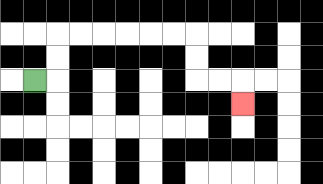{'start': '[1, 3]', 'end': '[10, 4]', 'path_directions': 'R,U,U,R,R,R,R,R,R,D,D,R,R,D', 'path_coordinates': '[[1, 3], [2, 3], [2, 2], [2, 1], [3, 1], [4, 1], [5, 1], [6, 1], [7, 1], [8, 1], [8, 2], [8, 3], [9, 3], [10, 3], [10, 4]]'}